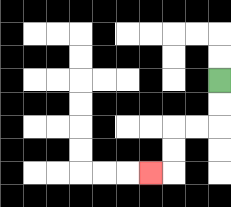{'start': '[9, 3]', 'end': '[6, 7]', 'path_directions': 'D,D,L,L,D,D,L', 'path_coordinates': '[[9, 3], [9, 4], [9, 5], [8, 5], [7, 5], [7, 6], [7, 7], [6, 7]]'}